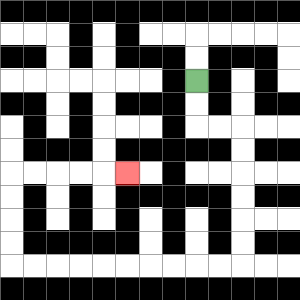{'start': '[8, 3]', 'end': '[5, 7]', 'path_directions': 'D,D,R,R,D,D,D,D,D,D,L,L,L,L,L,L,L,L,L,L,U,U,U,U,R,R,R,R,R', 'path_coordinates': '[[8, 3], [8, 4], [8, 5], [9, 5], [10, 5], [10, 6], [10, 7], [10, 8], [10, 9], [10, 10], [10, 11], [9, 11], [8, 11], [7, 11], [6, 11], [5, 11], [4, 11], [3, 11], [2, 11], [1, 11], [0, 11], [0, 10], [0, 9], [0, 8], [0, 7], [1, 7], [2, 7], [3, 7], [4, 7], [5, 7]]'}